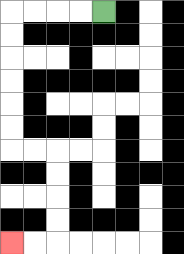{'start': '[4, 0]', 'end': '[0, 10]', 'path_directions': 'L,L,L,L,D,D,D,D,D,D,R,R,D,D,D,D,L,L', 'path_coordinates': '[[4, 0], [3, 0], [2, 0], [1, 0], [0, 0], [0, 1], [0, 2], [0, 3], [0, 4], [0, 5], [0, 6], [1, 6], [2, 6], [2, 7], [2, 8], [2, 9], [2, 10], [1, 10], [0, 10]]'}